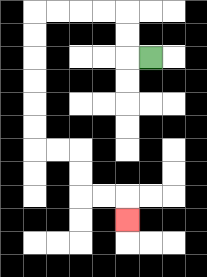{'start': '[6, 2]', 'end': '[5, 9]', 'path_directions': 'L,U,U,L,L,L,L,D,D,D,D,D,D,R,R,D,D,R,R,D', 'path_coordinates': '[[6, 2], [5, 2], [5, 1], [5, 0], [4, 0], [3, 0], [2, 0], [1, 0], [1, 1], [1, 2], [1, 3], [1, 4], [1, 5], [1, 6], [2, 6], [3, 6], [3, 7], [3, 8], [4, 8], [5, 8], [5, 9]]'}